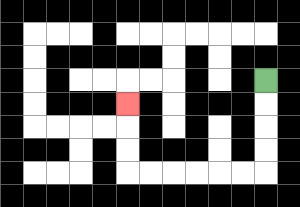{'start': '[11, 3]', 'end': '[5, 4]', 'path_directions': 'D,D,D,D,L,L,L,L,L,L,U,U,U', 'path_coordinates': '[[11, 3], [11, 4], [11, 5], [11, 6], [11, 7], [10, 7], [9, 7], [8, 7], [7, 7], [6, 7], [5, 7], [5, 6], [5, 5], [5, 4]]'}